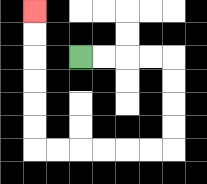{'start': '[3, 2]', 'end': '[1, 0]', 'path_directions': 'R,R,R,R,D,D,D,D,L,L,L,L,L,L,U,U,U,U,U,U', 'path_coordinates': '[[3, 2], [4, 2], [5, 2], [6, 2], [7, 2], [7, 3], [7, 4], [7, 5], [7, 6], [6, 6], [5, 6], [4, 6], [3, 6], [2, 6], [1, 6], [1, 5], [1, 4], [1, 3], [1, 2], [1, 1], [1, 0]]'}